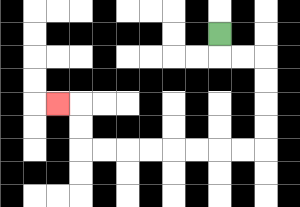{'start': '[9, 1]', 'end': '[2, 4]', 'path_directions': 'D,R,R,D,D,D,D,L,L,L,L,L,L,L,L,U,U,L', 'path_coordinates': '[[9, 1], [9, 2], [10, 2], [11, 2], [11, 3], [11, 4], [11, 5], [11, 6], [10, 6], [9, 6], [8, 6], [7, 6], [6, 6], [5, 6], [4, 6], [3, 6], [3, 5], [3, 4], [2, 4]]'}